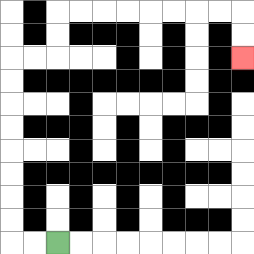{'start': '[2, 10]', 'end': '[10, 2]', 'path_directions': 'L,L,U,U,U,U,U,U,U,U,R,R,U,U,R,R,R,R,R,R,R,R,D,D', 'path_coordinates': '[[2, 10], [1, 10], [0, 10], [0, 9], [0, 8], [0, 7], [0, 6], [0, 5], [0, 4], [0, 3], [0, 2], [1, 2], [2, 2], [2, 1], [2, 0], [3, 0], [4, 0], [5, 0], [6, 0], [7, 0], [8, 0], [9, 0], [10, 0], [10, 1], [10, 2]]'}